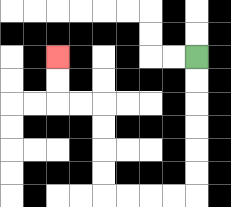{'start': '[8, 2]', 'end': '[2, 2]', 'path_directions': 'D,D,D,D,D,D,L,L,L,L,U,U,U,U,L,L,U,U', 'path_coordinates': '[[8, 2], [8, 3], [8, 4], [8, 5], [8, 6], [8, 7], [8, 8], [7, 8], [6, 8], [5, 8], [4, 8], [4, 7], [4, 6], [4, 5], [4, 4], [3, 4], [2, 4], [2, 3], [2, 2]]'}